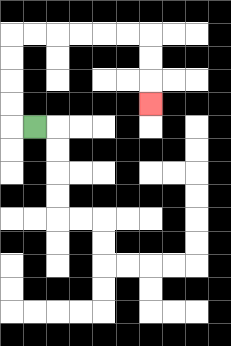{'start': '[1, 5]', 'end': '[6, 4]', 'path_directions': 'L,U,U,U,U,R,R,R,R,R,R,D,D,D', 'path_coordinates': '[[1, 5], [0, 5], [0, 4], [0, 3], [0, 2], [0, 1], [1, 1], [2, 1], [3, 1], [4, 1], [5, 1], [6, 1], [6, 2], [6, 3], [6, 4]]'}